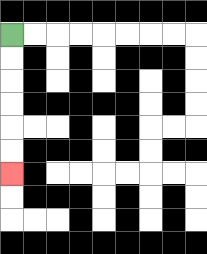{'start': '[0, 1]', 'end': '[0, 7]', 'path_directions': 'D,D,D,D,D,D', 'path_coordinates': '[[0, 1], [0, 2], [0, 3], [0, 4], [0, 5], [0, 6], [0, 7]]'}